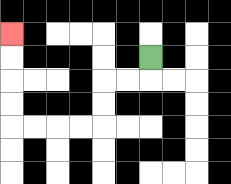{'start': '[6, 2]', 'end': '[0, 1]', 'path_directions': 'D,L,L,D,D,L,L,L,L,U,U,U,U', 'path_coordinates': '[[6, 2], [6, 3], [5, 3], [4, 3], [4, 4], [4, 5], [3, 5], [2, 5], [1, 5], [0, 5], [0, 4], [0, 3], [0, 2], [0, 1]]'}